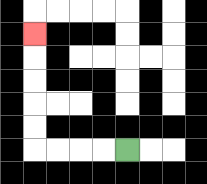{'start': '[5, 6]', 'end': '[1, 1]', 'path_directions': 'L,L,L,L,U,U,U,U,U', 'path_coordinates': '[[5, 6], [4, 6], [3, 6], [2, 6], [1, 6], [1, 5], [1, 4], [1, 3], [1, 2], [1, 1]]'}